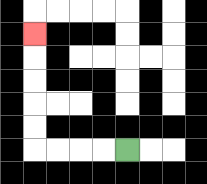{'start': '[5, 6]', 'end': '[1, 1]', 'path_directions': 'L,L,L,L,U,U,U,U,U', 'path_coordinates': '[[5, 6], [4, 6], [3, 6], [2, 6], [1, 6], [1, 5], [1, 4], [1, 3], [1, 2], [1, 1]]'}